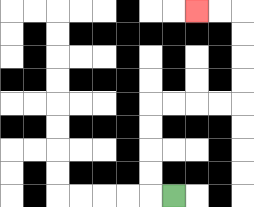{'start': '[7, 8]', 'end': '[8, 0]', 'path_directions': 'L,U,U,U,U,R,R,R,R,U,U,U,U,L,L', 'path_coordinates': '[[7, 8], [6, 8], [6, 7], [6, 6], [6, 5], [6, 4], [7, 4], [8, 4], [9, 4], [10, 4], [10, 3], [10, 2], [10, 1], [10, 0], [9, 0], [8, 0]]'}